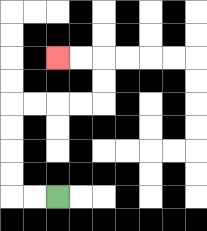{'start': '[2, 8]', 'end': '[2, 2]', 'path_directions': 'L,L,U,U,U,U,R,R,R,R,U,U,L,L', 'path_coordinates': '[[2, 8], [1, 8], [0, 8], [0, 7], [0, 6], [0, 5], [0, 4], [1, 4], [2, 4], [3, 4], [4, 4], [4, 3], [4, 2], [3, 2], [2, 2]]'}